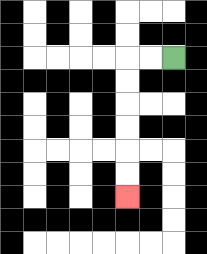{'start': '[7, 2]', 'end': '[5, 8]', 'path_directions': 'L,L,D,D,D,D,D,D', 'path_coordinates': '[[7, 2], [6, 2], [5, 2], [5, 3], [5, 4], [5, 5], [5, 6], [5, 7], [5, 8]]'}